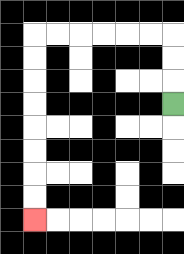{'start': '[7, 4]', 'end': '[1, 9]', 'path_directions': 'U,U,U,L,L,L,L,L,L,D,D,D,D,D,D,D,D', 'path_coordinates': '[[7, 4], [7, 3], [7, 2], [7, 1], [6, 1], [5, 1], [4, 1], [3, 1], [2, 1], [1, 1], [1, 2], [1, 3], [1, 4], [1, 5], [1, 6], [1, 7], [1, 8], [1, 9]]'}